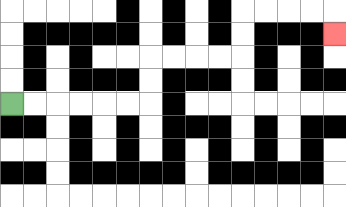{'start': '[0, 4]', 'end': '[14, 1]', 'path_directions': 'R,R,R,R,R,R,U,U,R,R,R,R,U,U,R,R,R,R,D', 'path_coordinates': '[[0, 4], [1, 4], [2, 4], [3, 4], [4, 4], [5, 4], [6, 4], [6, 3], [6, 2], [7, 2], [8, 2], [9, 2], [10, 2], [10, 1], [10, 0], [11, 0], [12, 0], [13, 0], [14, 0], [14, 1]]'}